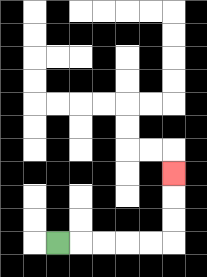{'start': '[2, 10]', 'end': '[7, 7]', 'path_directions': 'R,R,R,R,R,U,U,U', 'path_coordinates': '[[2, 10], [3, 10], [4, 10], [5, 10], [6, 10], [7, 10], [7, 9], [7, 8], [7, 7]]'}